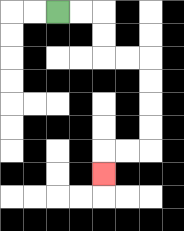{'start': '[2, 0]', 'end': '[4, 7]', 'path_directions': 'R,R,D,D,R,R,D,D,D,D,L,L,D', 'path_coordinates': '[[2, 0], [3, 0], [4, 0], [4, 1], [4, 2], [5, 2], [6, 2], [6, 3], [6, 4], [6, 5], [6, 6], [5, 6], [4, 6], [4, 7]]'}